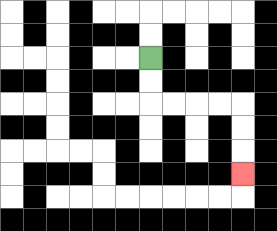{'start': '[6, 2]', 'end': '[10, 7]', 'path_directions': 'D,D,R,R,R,R,D,D,D', 'path_coordinates': '[[6, 2], [6, 3], [6, 4], [7, 4], [8, 4], [9, 4], [10, 4], [10, 5], [10, 6], [10, 7]]'}